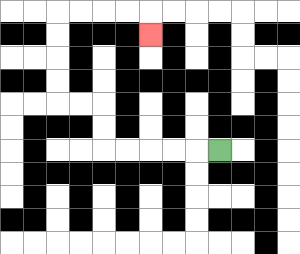{'start': '[9, 6]', 'end': '[6, 1]', 'path_directions': 'L,L,L,L,L,U,U,L,L,U,U,U,U,R,R,R,R,D', 'path_coordinates': '[[9, 6], [8, 6], [7, 6], [6, 6], [5, 6], [4, 6], [4, 5], [4, 4], [3, 4], [2, 4], [2, 3], [2, 2], [2, 1], [2, 0], [3, 0], [4, 0], [5, 0], [6, 0], [6, 1]]'}